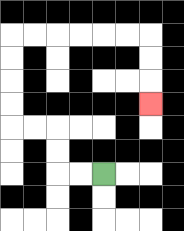{'start': '[4, 7]', 'end': '[6, 4]', 'path_directions': 'L,L,U,U,L,L,U,U,U,U,R,R,R,R,R,R,D,D,D', 'path_coordinates': '[[4, 7], [3, 7], [2, 7], [2, 6], [2, 5], [1, 5], [0, 5], [0, 4], [0, 3], [0, 2], [0, 1], [1, 1], [2, 1], [3, 1], [4, 1], [5, 1], [6, 1], [6, 2], [6, 3], [6, 4]]'}